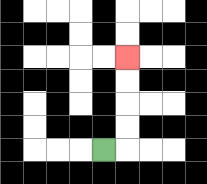{'start': '[4, 6]', 'end': '[5, 2]', 'path_directions': 'R,U,U,U,U', 'path_coordinates': '[[4, 6], [5, 6], [5, 5], [5, 4], [5, 3], [5, 2]]'}